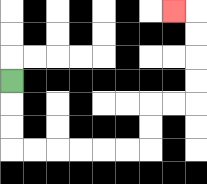{'start': '[0, 3]', 'end': '[7, 0]', 'path_directions': 'D,D,D,R,R,R,R,R,R,U,U,R,R,U,U,U,U,L', 'path_coordinates': '[[0, 3], [0, 4], [0, 5], [0, 6], [1, 6], [2, 6], [3, 6], [4, 6], [5, 6], [6, 6], [6, 5], [6, 4], [7, 4], [8, 4], [8, 3], [8, 2], [8, 1], [8, 0], [7, 0]]'}